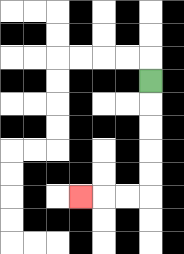{'start': '[6, 3]', 'end': '[3, 8]', 'path_directions': 'D,D,D,D,D,L,L,L', 'path_coordinates': '[[6, 3], [6, 4], [6, 5], [6, 6], [6, 7], [6, 8], [5, 8], [4, 8], [3, 8]]'}